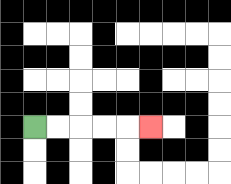{'start': '[1, 5]', 'end': '[6, 5]', 'path_directions': 'R,R,R,R,R', 'path_coordinates': '[[1, 5], [2, 5], [3, 5], [4, 5], [5, 5], [6, 5]]'}